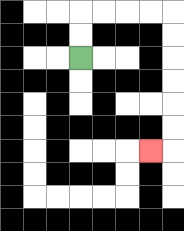{'start': '[3, 2]', 'end': '[6, 6]', 'path_directions': 'U,U,R,R,R,R,D,D,D,D,D,D,L', 'path_coordinates': '[[3, 2], [3, 1], [3, 0], [4, 0], [5, 0], [6, 0], [7, 0], [7, 1], [7, 2], [7, 3], [7, 4], [7, 5], [7, 6], [6, 6]]'}